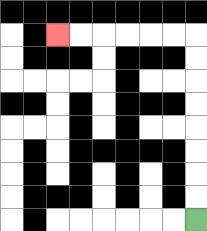{'start': '[8, 9]', 'end': '[2, 1]', 'path_directions': 'U,U,U,U,U,U,U,U,L,L,L,L,L,L', 'path_coordinates': '[[8, 9], [8, 8], [8, 7], [8, 6], [8, 5], [8, 4], [8, 3], [8, 2], [8, 1], [7, 1], [6, 1], [5, 1], [4, 1], [3, 1], [2, 1]]'}